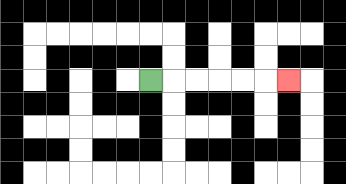{'start': '[6, 3]', 'end': '[12, 3]', 'path_directions': 'R,R,R,R,R,R', 'path_coordinates': '[[6, 3], [7, 3], [8, 3], [9, 3], [10, 3], [11, 3], [12, 3]]'}